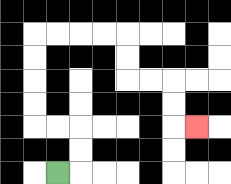{'start': '[2, 7]', 'end': '[8, 5]', 'path_directions': 'R,U,U,L,L,U,U,U,U,R,R,R,R,D,D,R,R,D,D,R', 'path_coordinates': '[[2, 7], [3, 7], [3, 6], [3, 5], [2, 5], [1, 5], [1, 4], [1, 3], [1, 2], [1, 1], [2, 1], [3, 1], [4, 1], [5, 1], [5, 2], [5, 3], [6, 3], [7, 3], [7, 4], [7, 5], [8, 5]]'}